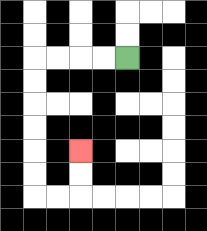{'start': '[5, 2]', 'end': '[3, 6]', 'path_directions': 'L,L,L,L,D,D,D,D,D,D,R,R,U,U', 'path_coordinates': '[[5, 2], [4, 2], [3, 2], [2, 2], [1, 2], [1, 3], [1, 4], [1, 5], [1, 6], [1, 7], [1, 8], [2, 8], [3, 8], [3, 7], [3, 6]]'}